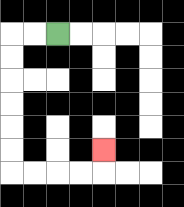{'start': '[2, 1]', 'end': '[4, 6]', 'path_directions': 'L,L,D,D,D,D,D,D,R,R,R,R,U', 'path_coordinates': '[[2, 1], [1, 1], [0, 1], [0, 2], [0, 3], [0, 4], [0, 5], [0, 6], [0, 7], [1, 7], [2, 7], [3, 7], [4, 7], [4, 6]]'}